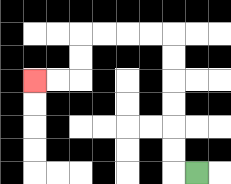{'start': '[8, 7]', 'end': '[1, 3]', 'path_directions': 'L,U,U,U,U,U,U,L,L,L,L,D,D,L,L', 'path_coordinates': '[[8, 7], [7, 7], [7, 6], [7, 5], [7, 4], [7, 3], [7, 2], [7, 1], [6, 1], [5, 1], [4, 1], [3, 1], [3, 2], [3, 3], [2, 3], [1, 3]]'}